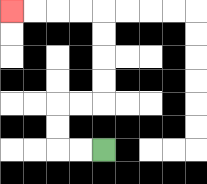{'start': '[4, 6]', 'end': '[0, 0]', 'path_directions': 'L,L,U,U,R,R,U,U,U,U,L,L,L,L', 'path_coordinates': '[[4, 6], [3, 6], [2, 6], [2, 5], [2, 4], [3, 4], [4, 4], [4, 3], [4, 2], [4, 1], [4, 0], [3, 0], [2, 0], [1, 0], [0, 0]]'}